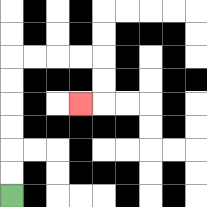{'start': '[0, 8]', 'end': '[3, 4]', 'path_directions': 'U,U,U,U,U,U,R,R,R,R,D,D,L', 'path_coordinates': '[[0, 8], [0, 7], [0, 6], [0, 5], [0, 4], [0, 3], [0, 2], [1, 2], [2, 2], [3, 2], [4, 2], [4, 3], [4, 4], [3, 4]]'}